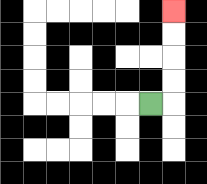{'start': '[6, 4]', 'end': '[7, 0]', 'path_directions': 'R,U,U,U,U', 'path_coordinates': '[[6, 4], [7, 4], [7, 3], [7, 2], [7, 1], [7, 0]]'}